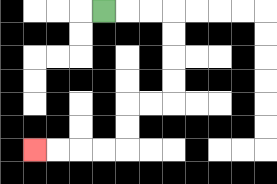{'start': '[4, 0]', 'end': '[1, 6]', 'path_directions': 'R,R,R,D,D,D,D,L,L,D,D,L,L,L,L', 'path_coordinates': '[[4, 0], [5, 0], [6, 0], [7, 0], [7, 1], [7, 2], [7, 3], [7, 4], [6, 4], [5, 4], [5, 5], [5, 6], [4, 6], [3, 6], [2, 6], [1, 6]]'}